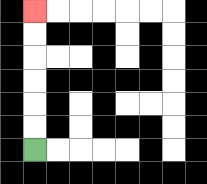{'start': '[1, 6]', 'end': '[1, 0]', 'path_directions': 'U,U,U,U,U,U', 'path_coordinates': '[[1, 6], [1, 5], [1, 4], [1, 3], [1, 2], [1, 1], [1, 0]]'}